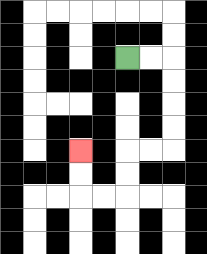{'start': '[5, 2]', 'end': '[3, 6]', 'path_directions': 'R,R,D,D,D,D,L,L,D,D,L,L,U,U', 'path_coordinates': '[[5, 2], [6, 2], [7, 2], [7, 3], [7, 4], [7, 5], [7, 6], [6, 6], [5, 6], [5, 7], [5, 8], [4, 8], [3, 8], [3, 7], [3, 6]]'}